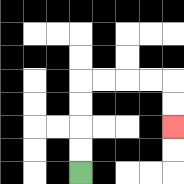{'start': '[3, 7]', 'end': '[7, 5]', 'path_directions': 'U,U,U,U,R,R,R,R,D,D', 'path_coordinates': '[[3, 7], [3, 6], [3, 5], [3, 4], [3, 3], [4, 3], [5, 3], [6, 3], [7, 3], [7, 4], [7, 5]]'}